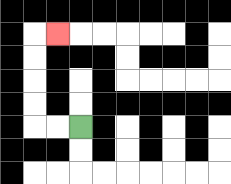{'start': '[3, 5]', 'end': '[2, 1]', 'path_directions': 'L,L,U,U,U,U,R', 'path_coordinates': '[[3, 5], [2, 5], [1, 5], [1, 4], [1, 3], [1, 2], [1, 1], [2, 1]]'}